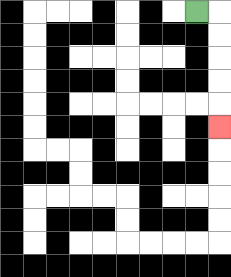{'start': '[8, 0]', 'end': '[9, 5]', 'path_directions': 'R,D,D,D,D,D', 'path_coordinates': '[[8, 0], [9, 0], [9, 1], [9, 2], [9, 3], [9, 4], [9, 5]]'}